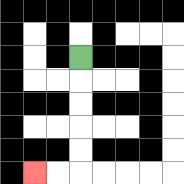{'start': '[3, 2]', 'end': '[1, 7]', 'path_directions': 'D,D,D,D,D,L,L', 'path_coordinates': '[[3, 2], [3, 3], [3, 4], [3, 5], [3, 6], [3, 7], [2, 7], [1, 7]]'}